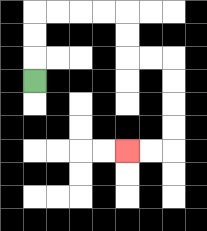{'start': '[1, 3]', 'end': '[5, 6]', 'path_directions': 'U,U,U,R,R,R,R,D,D,R,R,D,D,D,D,L,L', 'path_coordinates': '[[1, 3], [1, 2], [1, 1], [1, 0], [2, 0], [3, 0], [4, 0], [5, 0], [5, 1], [5, 2], [6, 2], [7, 2], [7, 3], [7, 4], [7, 5], [7, 6], [6, 6], [5, 6]]'}